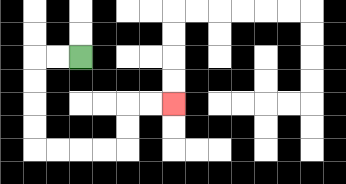{'start': '[3, 2]', 'end': '[7, 4]', 'path_directions': 'L,L,D,D,D,D,R,R,R,R,U,U,R,R', 'path_coordinates': '[[3, 2], [2, 2], [1, 2], [1, 3], [1, 4], [1, 5], [1, 6], [2, 6], [3, 6], [4, 6], [5, 6], [5, 5], [5, 4], [6, 4], [7, 4]]'}